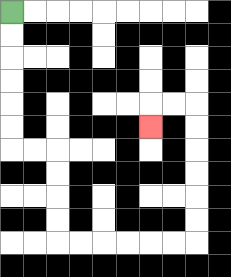{'start': '[0, 0]', 'end': '[6, 5]', 'path_directions': 'D,D,D,D,D,D,R,R,D,D,D,D,R,R,R,R,R,R,U,U,U,U,U,U,L,L,D', 'path_coordinates': '[[0, 0], [0, 1], [0, 2], [0, 3], [0, 4], [0, 5], [0, 6], [1, 6], [2, 6], [2, 7], [2, 8], [2, 9], [2, 10], [3, 10], [4, 10], [5, 10], [6, 10], [7, 10], [8, 10], [8, 9], [8, 8], [8, 7], [8, 6], [8, 5], [8, 4], [7, 4], [6, 4], [6, 5]]'}